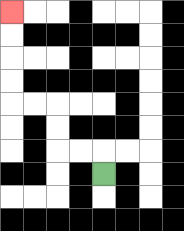{'start': '[4, 7]', 'end': '[0, 0]', 'path_directions': 'U,L,L,U,U,L,L,U,U,U,U', 'path_coordinates': '[[4, 7], [4, 6], [3, 6], [2, 6], [2, 5], [2, 4], [1, 4], [0, 4], [0, 3], [0, 2], [0, 1], [0, 0]]'}